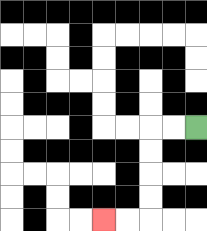{'start': '[8, 5]', 'end': '[4, 9]', 'path_directions': 'L,L,D,D,D,D,L,L', 'path_coordinates': '[[8, 5], [7, 5], [6, 5], [6, 6], [6, 7], [6, 8], [6, 9], [5, 9], [4, 9]]'}